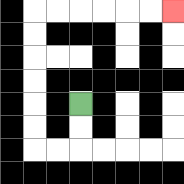{'start': '[3, 4]', 'end': '[7, 0]', 'path_directions': 'D,D,L,L,U,U,U,U,U,U,R,R,R,R,R,R', 'path_coordinates': '[[3, 4], [3, 5], [3, 6], [2, 6], [1, 6], [1, 5], [1, 4], [1, 3], [1, 2], [1, 1], [1, 0], [2, 0], [3, 0], [4, 0], [5, 0], [6, 0], [7, 0]]'}